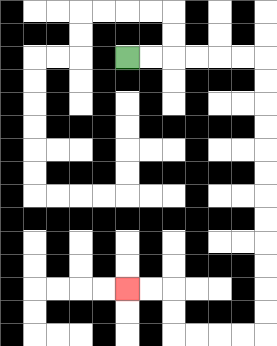{'start': '[5, 2]', 'end': '[5, 12]', 'path_directions': 'R,R,R,R,R,R,D,D,D,D,D,D,D,D,D,D,D,D,L,L,L,L,U,U,L,L', 'path_coordinates': '[[5, 2], [6, 2], [7, 2], [8, 2], [9, 2], [10, 2], [11, 2], [11, 3], [11, 4], [11, 5], [11, 6], [11, 7], [11, 8], [11, 9], [11, 10], [11, 11], [11, 12], [11, 13], [11, 14], [10, 14], [9, 14], [8, 14], [7, 14], [7, 13], [7, 12], [6, 12], [5, 12]]'}